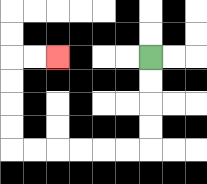{'start': '[6, 2]', 'end': '[2, 2]', 'path_directions': 'D,D,D,D,L,L,L,L,L,L,U,U,U,U,R,R', 'path_coordinates': '[[6, 2], [6, 3], [6, 4], [6, 5], [6, 6], [5, 6], [4, 6], [3, 6], [2, 6], [1, 6], [0, 6], [0, 5], [0, 4], [0, 3], [0, 2], [1, 2], [2, 2]]'}